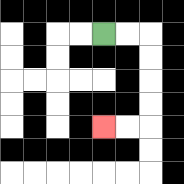{'start': '[4, 1]', 'end': '[4, 5]', 'path_directions': 'R,R,D,D,D,D,L,L', 'path_coordinates': '[[4, 1], [5, 1], [6, 1], [6, 2], [6, 3], [6, 4], [6, 5], [5, 5], [4, 5]]'}